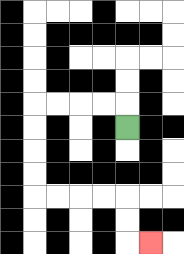{'start': '[5, 5]', 'end': '[6, 10]', 'path_directions': 'U,L,L,L,L,D,D,D,D,R,R,R,R,D,D,R', 'path_coordinates': '[[5, 5], [5, 4], [4, 4], [3, 4], [2, 4], [1, 4], [1, 5], [1, 6], [1, 7], [1, 8], [2, 8], [3, 8], [4, 8], [5, 8], [5, 9], [5, 10], [6, 10]]'}